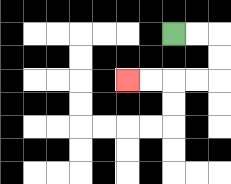{'start': '[7, 1]', 'end': '[5, 3]', 'path_directions': 'R,R,D,D,L,L,L,L', 'path_coordinates': '[[7, 1], [8, 1], [9, 1], [9, 2], [9, 3], [8, 3], [7, 3], [6, 3], [5, 3]]'}